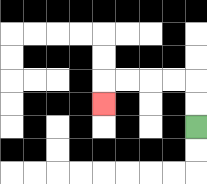{'start': '[8, 5]', 'end': '[4, 4]', 'path_directions': 'U,U,L,L,L,L,D', 'path_coordinates': '[[8, 5], [8, 4], [8, 3], [7, 3], [6, 3], [5, 3], [4, 3], [4, 4]]'}